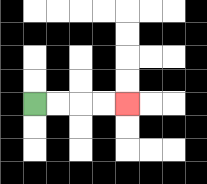{'start': '[1, 4]', 'end': '[5, 4]', 'path_directions': 'R,R,R,R', 'path_coordinates': '[[1, 4], [2, 4], [3, 4], [4, 4], [5, 4]]'}